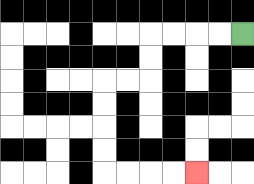{'start': '[10, 1]', 'end': '[8, 7]', 'path_directions': 'L,L,L,L,D,D,L,L,D,D,D,D,R,R,R,R', 'path_coordinates': '[[10, 1], [9, 1], [8, 1], [7, 1], [6, 1], [6, 2], [6, 3], [5, 3], [4, 3], [4, 4], [4, 5], [4, 6], [4, 7], [5, 7], [6, 7], [7, 7], [8, 7]]'}